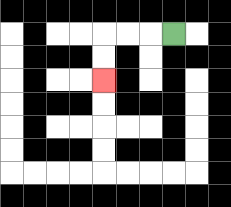{'start': '[7, 1]', 'end': '[4, 3]', 'path_directions': 'L,L,L,D,D', 'path_coordinates': '[[7, 1], [6, 1], [5, 1], [4, 1], [4, 2], [4, 3]]'}